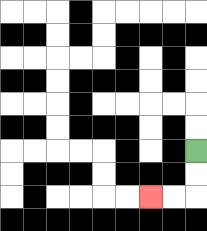{'start': '[8, 6]', 'end': '[6, 8]', 'path_directions': 'D,D,L,L', 'path_coordinates': '[[8, 6], [8, 7], [8, 8], [7, 8], [6, 8]]'}